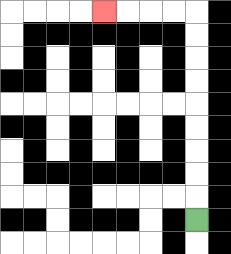{'start': '[8, 9]', 'end': '[4, 0]', 'path_directions': 'U,U,U,U,U,U,U,U,U,L,L,L,L', 'path_coordinates': '[[8, 9], [8, 8], [8, 7], [8, 6], [8, 5], [8, 4], [8, 3], [8, 2], [8, 1], [8, 0], [7, 0], [6, 0], [5, 0], [4, 0]]'}